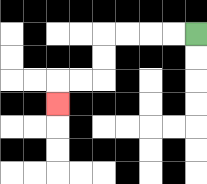{'start': '[8, 1]', 'end': '[2, 4]', 'path_directions': 'L,L,L,L,D,D,L,L,D', 'path_coordinates': '[[8, 1], [7, 1], [6, 1], [5, 1], [4, 1], [4, 2], [4, 3], [3, 3], [2, 3], [2, 4]]'}